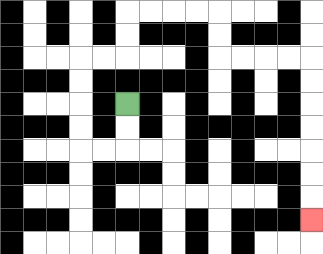{'start': '[5, 4]', 'end': '[13, 9]', 'path_directions': 'D,D,L,L,U,U,U,U,R,R,U,U,R,R,R,R,D,D,R,R,R,R,D,D,D,D,D,D,D', 'path_coordinates': '[[5, 4], [5, 5], [5, 6], [4, 6], [3, 6], [3, 5], [3, 4], [3, 3], [3, 2], [4, 2], [5, 2], [5, 1], [5, 0], [6, 0], [7, 0], [8, 0], [9, 0], [9, 1], [9, 2], [10, 2], [11, 2], [12, 2], [13, 2], [13, 3], [13, 4], [13, 5], [13, 6], [13, 7], [13, 8], [13, 9]]'}